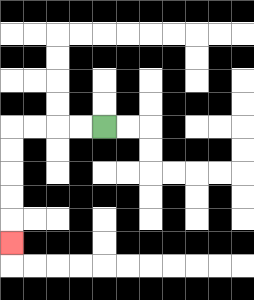{'start': '[4, 5]', 'end': '[0, 10]', 'path_directions': 'L,L,L,L,D,D,D,D,D', 'path_coordinates': '[[4, 5], [3, 5], [2, 5], [1, 5], [0, 5], [0, 6], [0, 7], [0, 8], [0, 9], [0, 10]]'}